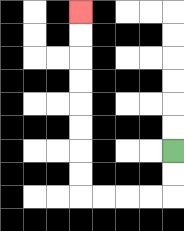{'start': '[7, 6]', 'end': '[3, 0]', 'path_directions': 'D,D,L,L,L,L,U,U,U,U,U,U,U,U', 'path_coordinates': '[[7, 6], [7, 7], [7, 8], [6, 8], [5, 8], [4, 8], [3, 8], [3, 7], [3, 6], [3, 5], [3, 4], [3, 3], [3, 2], [3, 1], [3, 0]]'}